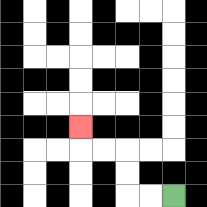{'start': '[7, 8]', 'end': '[3, 5]', 'path_directions': 'L,L,U,U,L,L,U', 'path_coordinates': '[[7, 8], [6, 8], [5, 8], [5, 7], [5, 6], [4, 6], [3, 6], [3, 5]]'}